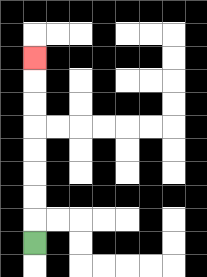{'start': '[1, 10]', 'end': '[1, 2]', 'path_directions': 'U,U,U,U,U,U,U,U', 'path_coordinates': '[[1, 10], [1, 9], [1, 8], [1, 7], [1, 6], [1, 5], [1, 4], [1, 3], [1, 2]]'}